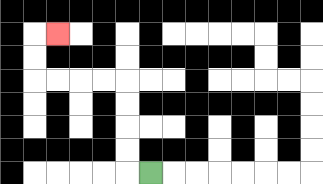{'start': '[6, 7]', 'end': '[2, 1]', 'path_directions': 'L,U,U,U,U,L,L,L,L,U,U,R', 'path_coordinates': '[[6, 7], [5, 7], [5, 6], [5, 5], [5, 4], [5, 3], [4, 3], [3, 3], [2, 3], [1, 3], [1, 2], [1, 1], [2, 1]]'}